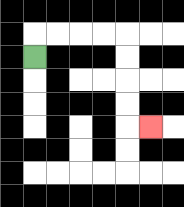{'start': '[1, 2]', 'end': '[6, 5]', 'path_directions': 'U,R,R,R,R,D,D,D,D,R', 'path_coordinates': '[[1, 2], [1, 1], [2, 1], [3, 1], [4, 1], [5, 1], [5, 2], [5, 3], [5, 4], [5, 5], [6, 5]]'}